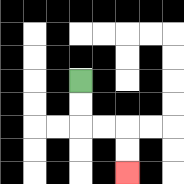{'start': '[3, 3]', 'end': '[5, 7]', 'path_directions': 'D,D,R,R,D,D', 'path_coordinates': '[[3, 3], [3, 4], [3, 5], [4, 5], [5, 5], [5, 6], [5, 7]]'}